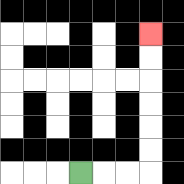{'start': '[3, 7]', 'end': '[6, 1]', 'path_directions': 'R,R,R,U,U,U,U,U,U', 'path_coordinates': '[[3, 7], [4, 7], [5, 7], [6, 7], [6, 6], [6, 5], [6, 4], [6, 3], [6, 2], [6, 1]]'}